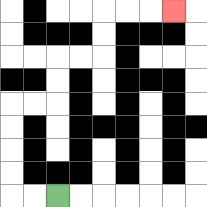{'start': '[2, 8]', 'end': '[7, 0]', 'path_directions': 'L,L,U,U,U,U,R,R,U,U,R,R,U,U,R,R,R', 'path_coordinates': '[[2, 8], [1, 8], [0, 8], [0, 7], [0, 6], [0, 5], [0, 4], [1, 4], [2, 4], [2, 3], [2, 2], [3, 2], [4, 2], [4, 1], [4, 0], [5, 0], [6, 0], [7, 0]]'}